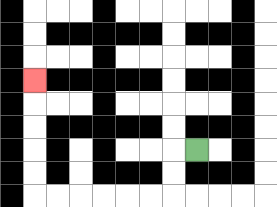{'start': '[8, 6]', 'end': '[1, 3]', 'path_directions': 'L,D,D,L,L,L,L,L,L,U,U,U,U,U', 'path_coordinates': '[[8, 6], [7, 6], [7, 7], [7, 8], [6, 8], [5, 8], [4, 8], [3, 8], [2, 8], [1, 8], [1, 7], [1, 6], [1, 5], [1, 4], [1, 3]]'}